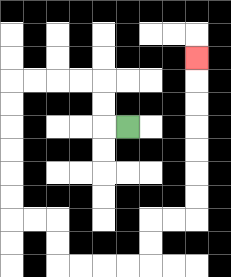{'start': '[5, 5]', 'end': '[8, 2]', 'path_directions': 'L,U,U,L,L,L,L,D,D,D,D,D,D,R,R,D,D,R,R,R,R,U,U,R,R,U,U,U,U,U,U,U', 'path_coordinates': '[[5, 5], [4, 5], [4, 4], [4, 3], [3, 3], [2, 3], [1, 3], [0, 3], [0, 4], [0, 5], [0, 6], [0, 7], [0, 8], [0, 9], [1, 9], [2, 9], [2, 10], [2, 11], [3, 11], [4, 11], [5, 11], [6, 11], [6, 10], [6, 9], [7, 9], [8, 9], [8, 8], [8, 7], [8, 6], [8, 5], [8, 4], [8, 3], [8, 2]]'}